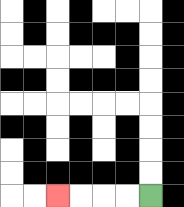{'start': '[6, 8]', 'end': '[2, 8]', 'path_directions': 'L,L,L,L', 'path_coordinates': '[[6, 8], [5, 8], [4, 8], [3, 8], [2, 8]]'}